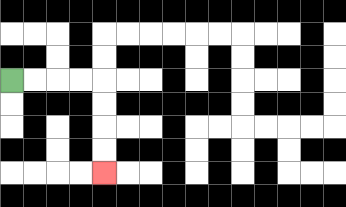{'start': '[0, 3]', 'end': '[4, 7]', 'path_directions': 'R,R,R,R,D,D,D,D', 'path_coordinates': '[[0, 3], [1, 3], [2, 3], [3, 3], [4, 3], [4, 4], [4, 5], [4, 6], [4, 7]]'}